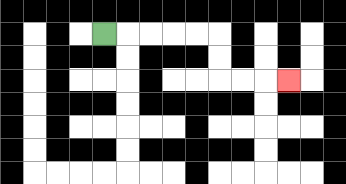{'start': '[4, 1]', 'end': '[12, 3]', 'path_directions': 'R,R,R,R,R,D,D,R,R,R', 'path_coordinates': '[[4, 1], [5, 1], [6, 1], [7, 1], [8, 1], [9, 1], [9, 2], [9, 3], [10, 3], [11, 3], [12, 3]]'}